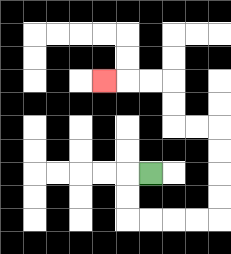{'start': '[6, 7]', 'end': '[4, 3]', 'path_directions': 'L,D,D,R,R,R,R,U,U,U,U,L,L,U,U,L,L,L', 'path_coordinates': '[[6, 7], [5, 7], [5, 8], [5, 9], [6, 9], [7, 9], [8, 9], [9, 9], [9, 8], [9, 7], [9, 6], [9, 5], [8, 5], [7, 5], [7, 4], [7, 3], [6, 3], [5, 3], [4, 3]]'}